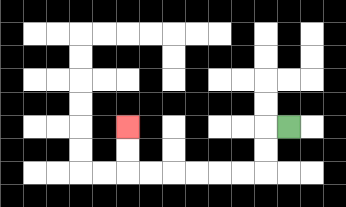{'start': '[12, 5]', 'end': '[5, 5]', 'path_directions': 'L,D,D,L,L,L,L,L,L,U,U', 'path_coordinates': '[[12, 5], [11, 5], [11, 6], [11, 7], [10, 7], [9, 7], [8, 7], [7, 7], [6, 7], [5, 7], [5, 6], [5, 5]]'}